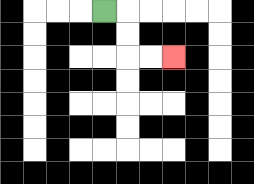{'start': '[4, 0]', 'end': '[7, 2]', 'path_directions': 'R,D,D,R,R', 'path_coordinates': '[[4, 0], [5, 0], [5, 1], [5, 2], [6, 2], [7, 2]]'}